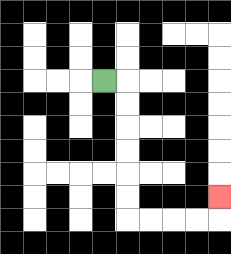{'start': '[4, 3]', 'end': '[9, 8]', 'path_directions': 'R,D,D,D,D,D,D,R,R,R,R,U', 'path_coordinates': '[[4, 3], [5, 3], [5, 4], [5, 5], [5, 6], [5, 7], [5, 8], [5, 9], [6, 9], [7, 9], [8, 9], [9, 9], [9, 8]]'}